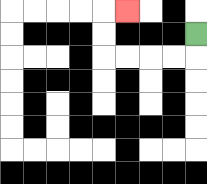{'start': '[8, 1]', 'end': '[5, 0]', 'path_directions': 'D,L,L,L,L,U,U,R', 'path_coordinates': '[[8, 1], [8, 2], [7, 2], [6, 2], [5, 2], [4, 2], [4, 1], [4, 0], [5, 0]]'}